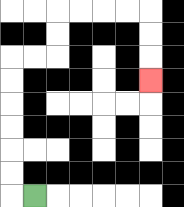{'start': '[1, 8]', 'end': '[6, 3]', 'path_directions': 'L,U,U,U,U,U,U,R,R,U,U,R,R,R,R,D,D,D', 'path_coordinates': '[[1, 8], [0, 8], [0, 7], [0, 6], [0, 5], [0, 4], [0, 3], [0, 2], [1, 2], [2, 2], [2, 1], [2, 0], [3, 0], [4, 0], [5, 0], [6, 0], [6, 1], [6, 2], [6, 3]]'}